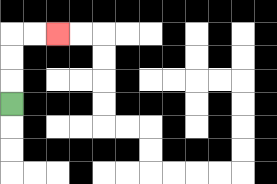{'start': '[0, 4]', 'end': '[2, 1]', 'path_directions': 'U,U,U,R,R', 'path_coordinates': '[[0, 4], [0, 3], [0, 2], [0, 1], [1, 1], [2, 1]]'}